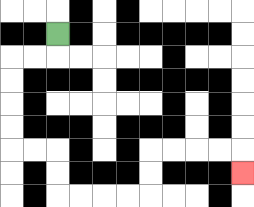{'start': '[2, 1]', 'end': '[10, 7]', 'path_directions': 'D,L,L,D,D,D,D,R,R,D,D,R,R,R,R,U,U,R,R,R,R,D', 'path_coordinates': '[[2, 1], [2, 2], [1, 2], [0, 2], [0, 3], [0, 4], [0, 5], [0, 6], [1, 6], [2, 6], [2, 7], [2, 8], [3, 8], [4, 8], [5, 8], [6, 8], [6, 7], [6, 6], [7, 6], [8, 6], [9, 6], [10, 6], [10, 7]]'}